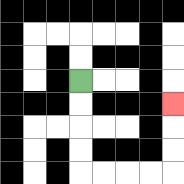{'start': '[3, 3]', 'end': '[7, 4]', 'path_directions': 'D,D,D,D,R,R,R,R,U,U,U', 'path_coordinates': '[[3, 3], [3, 4], [3, 5], [3, 6], [3, 7], [4, 7], [5, 7], [6, 7], [7, 7], [7, 6], [7, 5], [7, 4]]'}